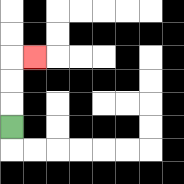{'start': '[0, 5]', 'end': '[1, 2]', 'path_directions': 'U,U,U,R', 'path_coordinates': '[[0, 5], [0, 4], [0, 3], [0, 2], [1, 2]]'}